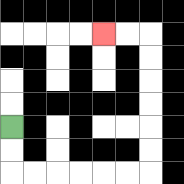{'start': '[0, 5]', 'end': '[4, 1]', 'path_directions': 'D,D,R,R,R,R,R,R,U,U,U,U,U,U,L,L', 'path_coordinates': '[[0, 5], [0, 6], [0, 7], [1, 7], [2, 7], [3, 7], [4, 7], [5, 7], [6, 7], [6, 6], [6, 5], [6, 4], [6, 3], [6, 2], [6, 1], [5, 1], [4, 1]]'}